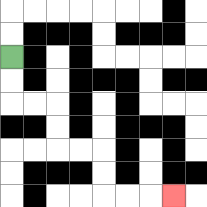{'start': '[0, 2]', 'end': '[7, 8]', 'path_directions': 'D,D,R,R,D,D,R,R,D,D,R,R,R', 'path_coordinates': '[[0, 2], [0, 3], [0, 4], [1, 4], [2, 4], [2, 5], [2, 6], [3, 6], [4, 6], [4, 7], [4, 8], [5, 8], [6, 8], [7, 8]]'}